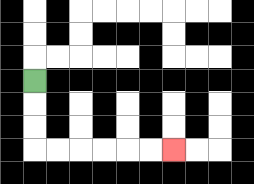{'start': '[1, 3]', 'end': '[7, 6]', 'path_directions': 'D,D,D,R,R,R,R,R,R', 'path_coordinates': '[[1, 3], [1, 4], [1, 5], [1, 6], [2, 6], [3, 6], [4, 6], [5, 6], [6, 6], [7, 6]]'}